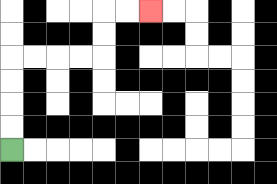{'start': '[0, 6]', 'end': '[6, 0]', 'path_directions': 'U,U,U,U,R,R,R,R,U,U,R,R', 'path_coordinates': '[[0, 6], [0, 5], [0, 4], [0, 3], [0, 2], [1, 2], [2, 2], [3, 2], [4, 2], [4, 1], [4, 0], [5, 0], [6, 0]]'}